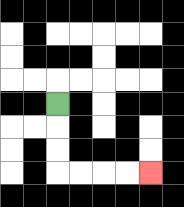{'start': '[2, 4]', 'end': '[6, 7]', 'path_directions': 'D,D,D,R,R,R,R', 'path_coordinates': '[[2, 4], [2, 5], [2, 6], [2, 7], [3, 7], [4, 7], [5, 7], [6, 7]]'}